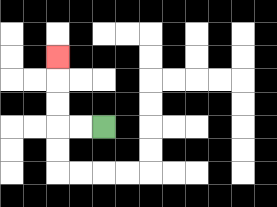{'start': '[4, 5]', 'end': '[2, 2]', 'path_directions': 'L,L,U,U,U', 'path_coordinates': '[[4, 5], [3, 5], [2, 5], [2, 4], [2, 3], [2, 2]]'}